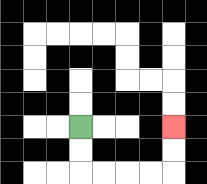{'start': '[3, 5]', 'end': '[7, 5]', 'path_directions': 'D,D,R,R,R,R,U,U', 'path_coordinates': '[[3, 5], [3, 6], [3, 7], [4, 7], [5, 7], [6, 7], [7, 7], [7, 6], [7, 5]]'}